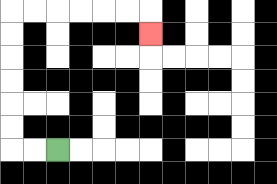{'start': '[2, 6]', 'end': '[6, 1]', 'path_directions': 'L,L,U,U,U,U,U,U,R,R,R,R,R,R,D', 'path_coordinates': '[[2, 6], [1, 6], [0, 6], [0, 5], [0, 4], [0, 3], [0, 2], [0, 1], [0, 0], [1, 0], [2, 0], [3, 0], [4, 0], [5, 0], [6, 0], [6, 1]]'}